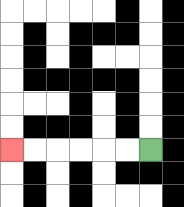{'start': '[6, 6]', 'end': '[0, 6]', 'path_directions': 'L,L,L,L,L,L', 'path_coordinates': '[[6, 6], [5, 6], [4, 6], [3, 6], [2, 6], [1, 6], [0, 6]]'}